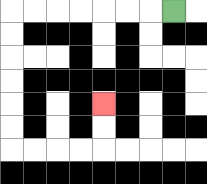{'start': '[7, 0]', 'end': '[4, 4]', 'path_directions': 'L,L,L,L,L,L,L,D,D,D,D,D,D,R,R,R,R,U,U', 'path_coordinates': '[[7, 0], [6, 0], [5, 0], [4, 0], [3, 0], [2, 0], [1, 0], [0, 0], [0, 1], [0, 2], [0, 3], [0, 4], [0, 5], [0, 6], [1, 6], [2, 6], [3, 6], [4, 6], [4, 5], [4, 4]]'}